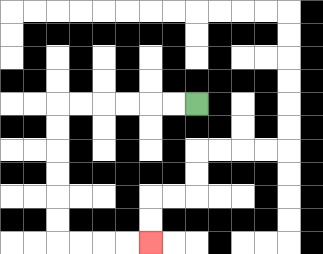{'start': '[8, 4]', 'end': '[6, 10]', 'path_directions': 'L,L,L,L,L,L,D,D,D,D,D,D,R,R,R,R', 'path_coordinates': '[[8, 4], [7, 4], [6, 4], [5, 4], [4, 4], [3, 4], [2, 4], [2, 5], [2, 6], [2, 7], [2, 8], [2, 9], [2, 10], [3, 10], [4, 10], [5, 10], [6, 10]]'}